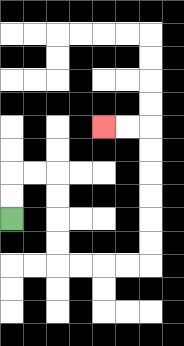{'start': '[0, 9]', 'end': '[4, 5]', 'path_directions': 'U,U,R,R,D,D,D,D,R,R,R,R,U,U,U,U,U,U,L,L', 'path_coordinates': '[[0, 9], [0, 8], [0, 7], [1, 7], [2, 7], [2, 8], [2, 9], [2, 10], [2, 11], [3, 11], [4, 11], [5, 11], [6, 11], [6, 10], [6, 9], [6, 8], [6, 7], [6, 6], [6, 5], [5, 5], [4, 5]]'}